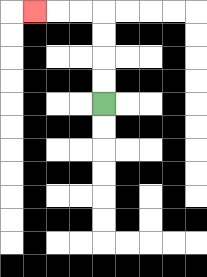{'start': '[4, 4]', 'end': '[1, 0]', 'path_directions': 'U,U,U,U,L,L,L', 'path_coordinates': '[[4, 4], [4, 3], [4, 2], [4, 1], [4, 0], [3, 0], [2, 0], [1, 0]]'}